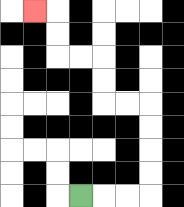{'start': '[3, 8]', 'end': '[1, 0]', 'path_directions': 'R,R,R,U,U,U,U,L,L,U,U,L,L,U,U,L', 'path_coordinates': '[[3, 8], [4, 8], [5, 8], [6, 8], [6, 7], [6, 6], [6, 5], [6, 4], [5, 4], [4, 4], [4, 3], [4, 2], [3, 2], [2, 2], [2, 1], [2, 0], [1, 0]]'}